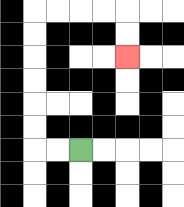{'start': '[3, 6]', 'end': '[5, 2]', 'path_directions': 'L,L,U,U,U,U,U,U,R,R,R,R,D,D', 'path_coordinates': '[[3, 6], [2, 6], [1, 6], [1, 5], [1, 4], [1, 3], [1, 2], [1, 1], [1, 0], [2, 0], [3, 0], [4, 0], [5, 0], [5, 1], [5, 2]]'}